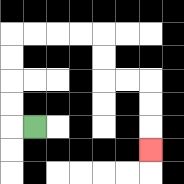{'start': '[1, 5]', 'end': '[6, 6]', 'path_directions': 'L,U,U,U,U,R,R,R,R,D,D,R,R,D,D,D', 'path_coordinates': '[[1, 5], [0, 5], [0, 4], [0, 3], [0, 2], [0, 1], [1, 1], [2, 1], [3, 1], [4, 1], [4, 2], [4, 3], [5, 3], [6, 3], [6, 4], [6, 5], [6, 6]]'}